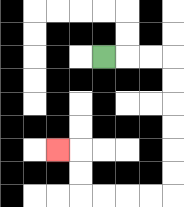{'start': '[4, 2]', 'end': '[2, 6]', 'path_directions': 'R,R,R,D,D,D,D,D,D,L,L,L,L,U,U,L', 'path_coordinates': '[[4, 2], [5, 2], [6, 2], [7, 2], [7, 3], [7, 4], [7, 5], [7, 6], [7, 7], [7, 8], [6, 8], [5, 8], [4, 8], [3, 8], [3, 7], [3, 6], [2, 6]]'}